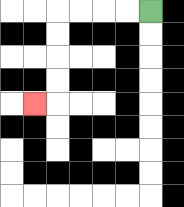{'start': '[6, 0]', 'end': '[1, 4]', 'path_directions': 'L,L,L,L,D,D,D,D,L', 'path_coordinates': '[[6, 0], [5, 0], [4, 0], [3, 0], [2, 0], [2, 1], [2, 2], [2, 3], [2, 4], [1, 4]]'}